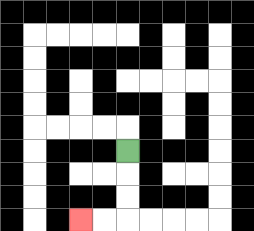{'start': '[5, 6]', 'end': '[3, 9]', 'path_directions': 'D,D,D,L,L', 'path_coordinates': '[[5, 6], [5, 7], [5, 8], [5, 9], [4, 9], [3, 9]]'}